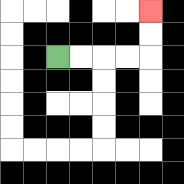{'start': '[2, 2]', 'end': '[6, 0]', 'path_directions': 'R,R,R,R,U,U', 'path_coordinates': '[[2, 2], [3, 2], [4, 2], [5, 2], [6, 2], [6, 1], [6, 0]]'}